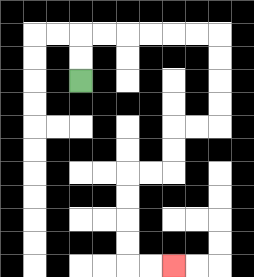{'start': '[3, 3]', 'end': '[7, 11]', 'path_directions': 'U,U,R,R,R,R,R,R,D,D,D,D,L,L,D,D,L,L,D,D,D,D,R,R', 'path_coordinates': '[[3, 3], [3, 2], [3, 1], [4, 1], [5, 1], [6, 1], [7, 1], [8, 1], [9, 1], [9, 2], [9, 3], [9, 4], [9, 5], [8, 5], [7, 5], [7, 6], [7, 7], [6, 7], [5, 7], [5, 8], [5, 9], [5, 10], [5, 11], [6, 11], [7, 11]]'}